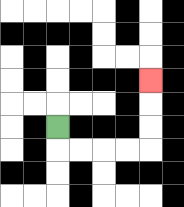{'start': '[2, 5]', 'end': '[6, 3]', 'path_directions': 'D,R,R,R,R,U,U,U', 'path_coordinates': '[[2, 5], [2, 6], [3, 6], [4, 6], [5, 6], [6, 6], [6, 5], [6, 4], [6, 3]]'}